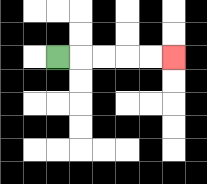{'start': '[2, 2]', 'end': '[7, 2]', 'path_directions': 'R,R,R,R,R', 'path_coordinates': '[[2, 2], [3, 2], [4, 2], [5, 2], [6, 2], [7, 2]]'}